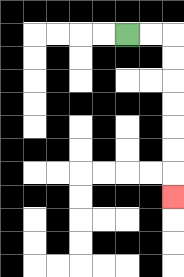{'start': '[5, 1]', 'end': '[7, 8]', 'path_directions': 'R,R,D,D,D,D,D,D,D', 'path_coordinates': '[[5, 1], [6, 1], [7, 1], [7, 2], [7, 3], [7, 4], [7, 5], [7, 6], [7, 7], [7, 8]]'}